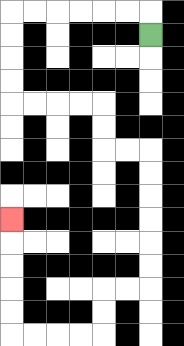{'start': '[6, 1]', 'end': '[0, 9]', 'path_directions': 'U,L,L,L,L,L,L,D,D,D,D,R,R,R,R,D,D,R,R,D,D,D,D,D,D,L,L,D,D,L,L,L,L,U,U,U,U,U', 'path_coordinates': '[[6, 1], [6, 0], [5, 0], [4, 0], [3, 0], [2, 0], [1, 0], [0, 0], [0, 1], [0, 2], [0, 3], [0, 4], [1, 4], [2, 4], [3, 4], [4, 4], [4, 5], [4, 6], [5, 6], [6, 6], [6, 7], [6, 8], [6, 9], [6, 10], [6, 11], [6, 12], [5, 12], [4, 12], [4, 13], [4, 14], [3, 14], [2, 14], [1, 14], [0, 14], [0, 13], [0, 12], [0, 11], [0, 10], [0, 9]]'}